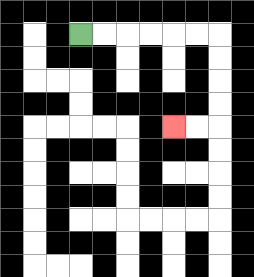{'start': '[3, 1]', 'end': '[7, 5]', 'path_directions': 'R,R,R,R,R,R,D,D,D,D,L,L', 'path_coordinates': '[[3, 1], [4, 1], [5, 1], [6, 1], [7, 1], [8, 1], [9, 1], [9, 2], [9, 3], [9, 4], [9, 5], [8, 5], [7, 5]]'}